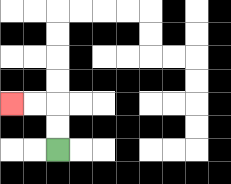{'start': '[2, 6]', 'end': '[0, 4]', 'path_directions': 'U,U,L,L', 'path_coordinates': '[[2, 6], [2, 5], [2, 4], [1, 4], [0, 4]]'}